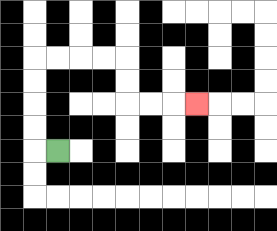{'start': '[2, 6]', 'end': '[8, 4]', 'path_directions': 'L,U,U,U,U,R,R,R,R,D,D,R,R,R', 'path_coordinates': '[[2, 6], [1, 6], [1, 5], [1, 4], [1, 3], [1, 2], [2, 2], [3, 2], [4, 2], [5, 2], [5, 3], [5, 4], [6, 4], [7, 4], [8, 4]]'}